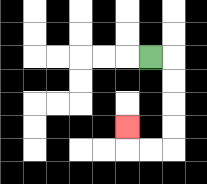{'start': '[6, 2]', 'end': '[5, 5]', 'path_directions': 'R,D,D,D,D,L,L,U', 'path_coordinates': '[[6, 2], [7, 2], [7, 3], [7, 4], [7, 5], [7, 6], [6, 6], [5, 6], [5, 5]]'}